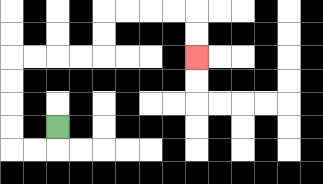{'start': '[2, 5]', 'end': '[8, 2]', 'path_directions': 'D,L,L,U,U,U,U,R,R,R,R,U,U,R,R,R,R,D,D', 'path_coordinates': '[[2, 5], [2, 6], [1, 6], [0, 6], [0, 5], [0, 4], [0, 3], [0, 2], [1, 2], [2, 2], [3, 2], [4, 2], [4, 1], [4, 0], [5, 0], [6, 0], [7, 0], [8, 0], [8, 1], [8, 2]]'}